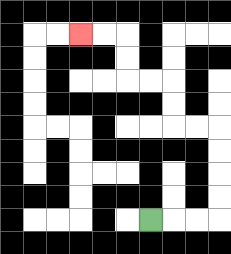{'start': '[6, 9]', 'end': '[3, 1]', 'path_directions': 'R,R,R,U,U,U,U,L,L,U,U,L,L,U,U,L,L', 'path_coordinates': '[[6, 9], [7, 9], [8, 9], [9, 9], [9, 8], [9, 7], [9, 6], [9, 5], [8, 5], [7, 5], [7, 4], [7, 3], [6, 3], [5, 3], [5, 2], [5, 1], [4, 1], [3, 1]]'}